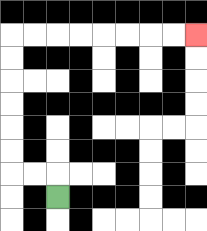{'start': '[2, 8]', 'end': '[8, 1]', 'path_directions': 'U,L,L,U,U,U,U,U,U,R,R,R,R,R,R,R,R', 'path_coordinates': '[[2, 8], [2, 7], [1, 7], [0, 7], [0, 6], [0, 5], [0, 4], [0, 3], [0, 2], [0, 1], [1, 1], [2, 1], [3, 1], [4, 1], [5, 1], [6, 1], [7, 1], [8, 1]]'}